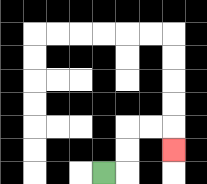{'start': '[4, 7]', 'end': '[7, 6]', 'path_directions': 'R,U,U,R,R,D', 'path_coordinates': '[[4, 7], [5, 7], [5, 6], [5, 5], [6, 5], [7, 5], [7, 6]]'}